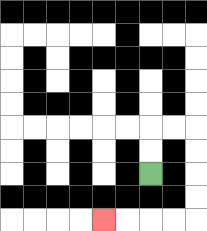{'start': '[6, 7]', 'end': '[4, 9]', 'path_directions': 'U,U,R,R,D,D,D,D,L,L,L,L', 'path_coordinates': '[[6, 7], [6, 6], [6, 5], [7, 5], [8, 5], [8, 6], [8, 7], [8, 8], [8, 9], [7, 9], [6, 9], [5, 9], [4, 9]]'}